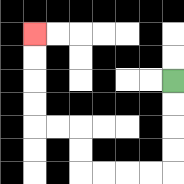{'start': '[7, 3]', 'end': '[1, 1]', 'path_directions': 'D,D,D,D,L,L,L,L,U,U,L,L,U,U,U,U', 'path_coordinates': '[[7, 3], [7, 4], [7, 5], [7, 6], [7, 7], [6, 7], [5, 7], [4, 7], [3, 7], [3, 6], [3, 5], [2, 5], [1, 5], [1, 4], [1, 3], [1, 2], [1, 1]]'}